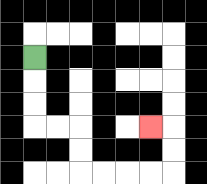{'start': '[1, 2]', 'end': '[6, 5]', 'path_directions': 'D,D,D,R,R,D,D,R,R,R,R,U,U,L', 'path_coordinates': '[[1, 2], [1, 3], [1, 4], [1, 5], [2, 5], [3, 5], [3, 6], [3, 7], [4, 7], [5, 7], [6, 7], [7, 7], [7, 6], [7, 5], [6, 5]]'}